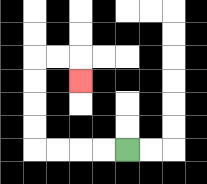{'start': '[5, 6]', 'end': '[3, 3]', 'path_directions': 'L,L,L,L,U,U,U,U,R,R,D', 'path_coordinates': '[[5, 6], [4, 6], [3, 6], [2, 6], [1, 6], [1, 5], [1, 4], [1, 3], [1, 2], [2, 2], [3, 2], [3, 3]]'}